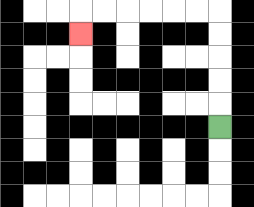{'start': '[9, 5]', 'end': '[3, 1]', 'path_directions': 'U,U,U,U,U,L,L,L,L,L,L,D', 'path_coordinates': '[[9, 5], [9, 4], [9, 3], [9, 2], [9, 1], [9, 0], [8, 0], [7, 0], [6, 0], [5, 0], [4, 0], [3, 0], [3, 1]]'}